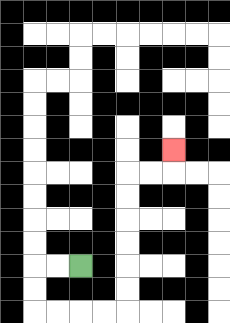{'start': '[3, 11]', 'end': '[7, 6]', 'path_directions': 'L,L,D,D,R,R,R,R,U,U,U,U,U,U,R,R,U', 'path_coordinates': '[[3, 11], [2, 11], [1, 11], [1, 12], [1, 13], [2, 13], [3, 13], [4, 13], [5, 13], [5, 12], [5, 11], [5, 10], [5, 9], [5, 8], [5, 7], [6, 7], [7, 7], [7, 6]]'}